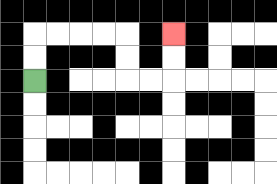{'start': '[1, 3]', 'end': '[7, 1]', 'path_directions': 'U,U,R,R,R,R,D,D,R,R,U,U', 'path_coordinates': '[[1, 3], [1, 2], [1, 1], [2, 1], [3, 1], [4, 1], [5, 1], [5, 2], [5, 3], [6, 3], [7, 3], [7, 2], [7, 1]]'}